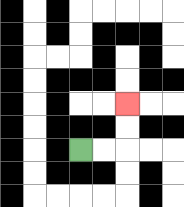{'start': '[3, 6]', 'end': '[5, 4]', 'path_directions': 'R,R,U,U', 'path_coordinates': '[[3, 6], [4, 6], [5, 6], [5, 5], [5, 4]]'}